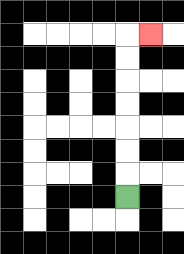{'start': '[5, 8]', 'end': '[6, 1]', 'path_directions': 'U,U,U,U,U,U,U,R', 'path_coordinates': '[[5, 8], [5, 7], [5, 6], [5, 5], [5, 4], [5, 3], [5, 2], [5, 1], [6, 1]]'}